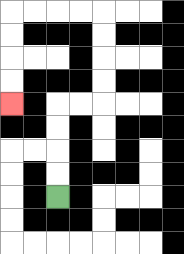{'start': '[2, 8]', 'end': '[0, 4]', 'path_directions': 'U,U,U,U,R,R,U,U,U,U,L,L,L,L,D,D,D,D', 'path_coordinates': '[[2, 8], [2, 7], [2, 6], [2, 5], [2, 4], [3, 4], [4, 4], [4, 3], [4, 2], [4, 1], [4, 0], [3, 0], [2, 0], [1, 0], [0, 0], [0, 1], [0, 2], [0, 3], [0, 4]]'}